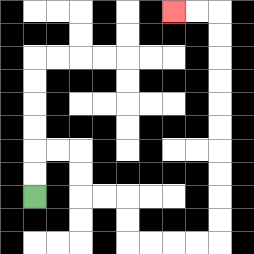{'start': '[1, 8]', 'end': '[7, 0]', 'path_directions': 'U,U,R,R,D,D,R,R,D,D,R,R,R,R,U,U,U,U,U,U,U,U,U,U,L,L', 'path_coordinates': '[[1, 8], [1, 7], [1, 6], [2, 6], [3, 6], [3, 7], [3, 8], [4, 8], [5, 8], [5, 9], [5, 10], [6, 10], [7, 10], [8, 10], [9, 10], [9, 9], [9, 8], [9, 7], [9, 6], [9, 5], [9, 4], [9, 3], [9, 2], [9, 1], [9, 0], [8, 0], [7, 0]]'}